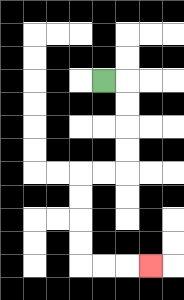{'start': '[4, 3]', 'end': '[6, 11]', 'path_directions': 'R,D,D,D,D,L,L,D,D,D,D,R,R,R', 'path_coordinates': '[[4, 3], [5, 3], [5, 4], [5, 5], [5, 6], [5, 7], [4, 7], [3, 7], [3, 8], [3, 9], [3, 10], [3, 11], [4, 11], [5, 11], [6, 11]]'}